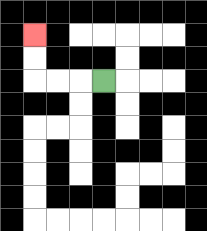{'start': '[4, 3]', 'end': '[1, 1]', 'path_directions': 'L,L,L,U,U', 'path_coordinates': '[[4, 3], [3, 3], [2, 3], [1, 3], [1, 2], [1, 1]]'}